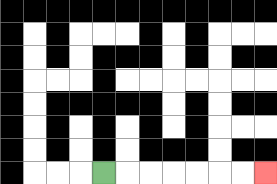{'start': '[4, 7]', 'end': '[11, 7]', 'path_directions': 'R,R,R,R,R,R,R', 'path_coordinates': '[[4, 7], [5, 7], [6, 7], [7, 7], [8, 7], [9, 7], [10, 7], [11, 7]]'}